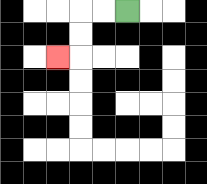{'start': '[5, 0]', 'end': '[2, 2]', 'path_directions': 'L,L,D,D,L', 'path_coordinates': '[[5, 0], [4, 0], [3, 0], [3, 1], [3, 2], [2, 2]]'}